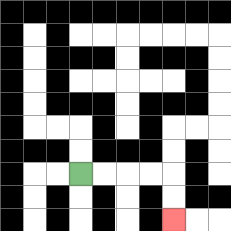{'start': '[3, 7]', 'end': '[7, 9]', 'path_directions': 'R,R,R,R,D,D', 'path_coordinates': '[[3, 7], [4, 7], [5, 7], [6, 7], [7, 7], [7, 8], [7, 9]]'}